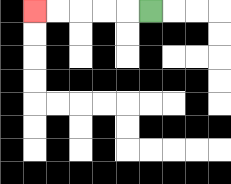{'start': '[6, 0]', 'end': '[1, 0]', 'path_directions': 'L,L,L,L,L', 'path_coordinates': '[[6, 0], [5, 0], [4, 0], [3, 0], [2, 0], [1, 0]]'}